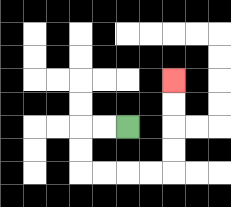{'start': '[5, 5]', 'end': '[7, 3]', 'path_directions': 'L,L,D,D,R,R,R,R,U,U,U,U', 'path_coordinates': '[[5, 5], [4, 5], [3, 5], [3, 6], [3, 7], [4, 7], [5, 7], [6, 7], [7, 7], [7, 6], [7, 5], [7, 4], [7, 3]]'}